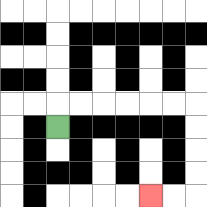{'start': '[2, 5]', 'end': '[6, 8]', 'path_directions': 'U,R,R,R,R,R,R,D,D,D,D,L,L', 'path_coordinates': '[[2, 5], [2, 4], [3, 4], [4, 4], [5, 4], [6, 4], [7, 4], [8, 4], [8, 5], [8, 6], [8, 7], [8, 8], [7, 8], [6, 8]]'}